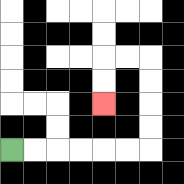{'start': '[0, 6]', 'end': '[4, 4]', 'path_directions': 'R,R,R,R,R,R,U,U,U,U,L,L,D,D', 'path_coordinates': '[[0, 6], [1, 6], [2, 6], [3, 6], [4, 6], [5, 6], [6, 6], [6, 5], [6, 4], [6, 3], [6, 2], [5, 2], [4, 2], [4, 3], [4, 4]]'}